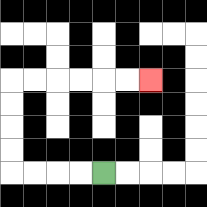{'start': '[4, 7]', 'end': '[6, 3]', 'path_directions': 'L,L,L,L,U,U,U,U,R,R,R,R,R,R', 'path_coordinates': '[[4, 7], [3, 7], [2, 7], [1, 7], [0, 7], [0, 6], [0, 5], [0, 4], [0, 3], [1, 3], [2, 3], [3, 3], [4, 3], [5, 3], [6, 3]]'}